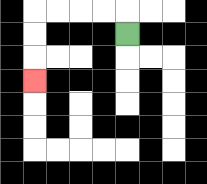{'start': '[5, 1]', 'end': '[1, 3]', 'path_directions': 'U,L,L,L,L,D,D,D', 'path_coordinates': '[[5, 1], [5, 0], [4, 0], [3, 0], [2, 0], [1, 0], [1, 1], [1, 2], [1, 3]]'}